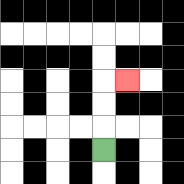{'start': '[4, 6]', 'end': '[5, 3]', 'path_directions': 'U,U,U,R', 'path_coordinates': '[[4, 6], [4, 5], [4, 4], [4, 3], [5, 3]]'}